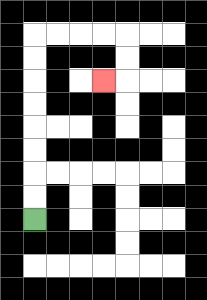{'start': '[1, 9]', 'end': '[4, 3]', 'path_directions': 'U,U,U,U,U,U,U,U,R,R,R,R,D,D,L', 'path_coordinates': '[[1, 9], [1, 8], [1, 7], [1, 6], [1, 5], [1, 4], [1, 3], [1, 2], [1, 1], [2, 1], [3, 1], [4, 1], [5, 1], [5, 2], [5, 3], [4, 3]]'}